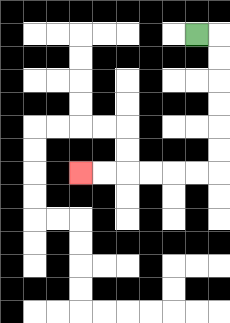{'start': '[8, 1]', 'end': '[3, 7]', 'path_directions': 'R,D,D,D,D,D,D,L,L,L,L,L,L', 'path_coordinates': '[[8, 1], [9, 1], [9, 2], [9, 3], [9, 4], [9, 5], [9, 6], [9, 7], [8, 7], [7, 7], [6, 7], [5, 7], [4, 7], [3, 7]]'}